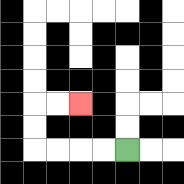{'start': '[5, 6]', 'end': '[3, 4]', 'path_directions': 'L,L,L,L,U,U,R,R', 'path_coordinates': '[[5, 6], [4, 6], [3, 6], [2, 6], [1, 6], [1, 5], [1, 4], [2, 4], [3, 4]]'}